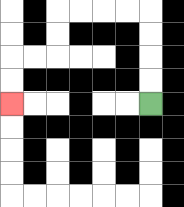{'start': '[6, 4]', 'end': '[0, 4]', 'path_directions': 'U,U,U,U,L,L,L,L,D,D,L,L,D,D', 'path_coordinates': '[[6, 4], [6, 3], [6, 2], [6, 1], [6, 0], [5, 0], [4, 0], [3, 0], [2, 0], [2, 1], [2, 2], [1, 2], [0, 2], [0, 3], [0, 4]]'}